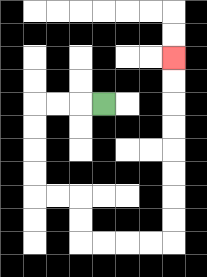{'start': '[4, 4]', 'end': '[7, 2]', 'path_directions': 'L,L,L,D,D,D,D,R,R,D,D,R,R,R,R,U,U,U,U,U,U,U,U', 'path_coordinates': '[[4, 4], [3, 4], [2, 4], [1, 4], [1, 5], [1, 6], [1, 7], [1, 8], [2, 8], [3, 8], [3, 9], [3, 10], [4, 10], [5, 10], [6, 10], [7, 10], [7, 9], [7, 8], [7, 7], [7, 6], [7, 5], [7, 4], [7, 3], [7, 2]]'}